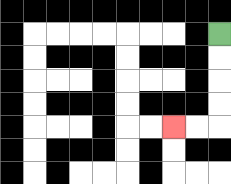{'start': '[9, 1]', 'end': '[7, 5]', 'path_directions': 'D,D,D,D,L,L', 'path_coordinates': '[[9, 1], [9, 2], [9, 3], [9, 4], [9, 5], [8, 5], [7, 5]]'}